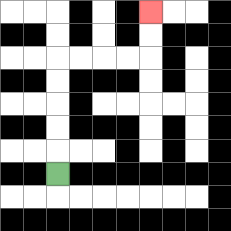{'start': '[2, 7]', 'end': '[6, 0]', 'path_directions': 'U,U,U,U,U,R,R,R,R,U,U', 'path_coordinates': '[[2, 7], [2, 6], [2, 5], [2, 4], [2, 3], [2, 2], [3, 2], [4, 2], [5, 2], [6, 2], [6, 1], [6, 0]]'}